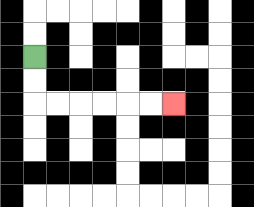{'start': '[1, 2]', 'end': '[7, 4]', 'path_directions': 'D,D,R,R,R,R,R,R', 'path_coordinates': '[[1, 2], [1, 3], [1, 4], [2, 4], [3, 4], [4, 4], [5, 4], [6, 4], [7, 4]]'}